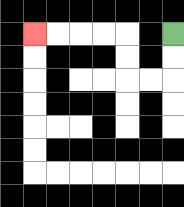{'start': '[7, 1]', 'end': '[1, 1]', 'path_directions': 'D,D,L,L,U,U,L,L,L,L', 'path_coordinates': '[[7, 1], [7, 2], [7, 3], [6, 3], [5, 3], [5, 2], [5, 1], [4, 1], [3, 1], [2, 1], [1, 1]]'}